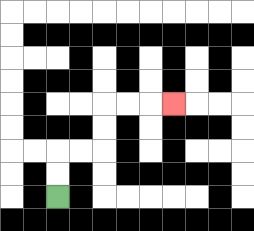{'start': '[2, 8]', 'end': '[7, 4]', 'path_directions': 'U,U,R,R,U,U,R,R,R', 'path_coordinates': '[[2, 8], [2, 7], [2, 6], [3, 6], [4, 6], [4, 5], [4, 4], [5, 4], [6, 4], [7, 4]]'}